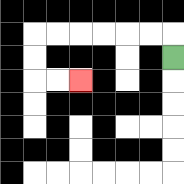{'start': '[7, 2]', 'end': '[3, 3]', 'path_directions': 'U,L,L,L,L,L,L,D,D,R,R', 'path_coordinates': '[[7, 2], [7, 1], [6, 1], [5, 1], [4, 1], [3, 1], [2, 1], [1, 1], [1, 2], [1, 3], [2, 3], [3, 3]]'}